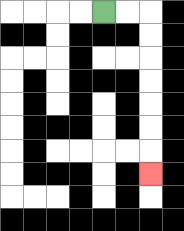{'start': '[4, 0]', 'end': '[6, 7]', 'path_directions': 'R,R,D,D,D,D,D,D,D', 'path_coordinates': '[[4, 0], [5, 0], [6, 0], [6, 1], [6, 2], [6, 3], [6, 4], [6, 5], [6, 6], [6, 7]]'}